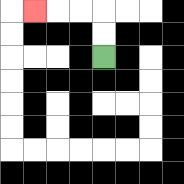{'start': '[4, 2]', 'end': '[1, 0]', 'path_directions': 'U,U,L,L,L', 'path_coordinates': '[[4, 2], [4, 1], [4, 0], [3, 0], [2, 0], [1, 0]]'}